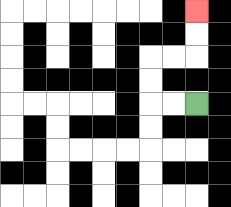{'start': '[8, 4]', 'end': '[8, 0]', 'path_directions': 'L,L,U,U,R,R,U,U', 'path_coordinates': '[[8, 4], [7, 4], [6, 4], [6, 3], [6, 2], [7, 2], [8, 2], [8, 1], [8, 0]]'}